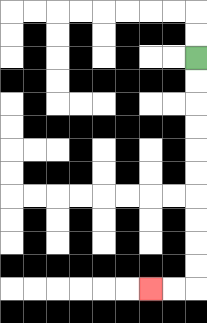{'start': '[8, 2]', 'end': '[6, 12]', 'path_directions': 'D,D,D,D,D,D,D,D,D,D,L,L', 'path_coordinates': '[[8, 2], [8, 3], [8, 4], [8, 5], [8, 6], [8, 7], [8, 8], [8, 9], [8, 10], [8, 11], [8, 12], [7, 12], [6, 12]]'}